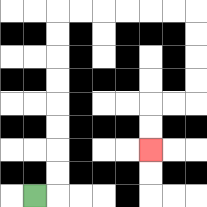{'start': '[1, 8]', 'end': '[6, 6]', 'path_directions': 'R,U,U,U,U,U,U,U,U,R,R,R,R,R,R,D,D,D,D,L,L,D,D', 'path_coordinates': '[[1, 8], [2, 8], [2, 7], [2, 6], [2, 5], [2, 4], [2, 3], [2, 2], [2, 1], [2, 0], [3, 0], [4, 0], [5, 0], [6, 0], [7, 0], [8, 0], [8, 1], [8, 2], [8, 3], [8, 4], [7, 4], [6, 4], [6, 5], [6, 6]]'}